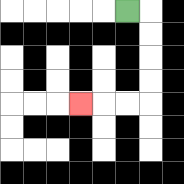{'start': '[5, 0]', 'end': '[3, 4]', 'path_directions': 'R,D,D,D,D,L,L,L', 'path_coordinates': '[[5, 0], [6, 0], [6, 1], [6, 2], [6, 3], [6, 4], [5, 4], [4, 4], [3, 4]]'}